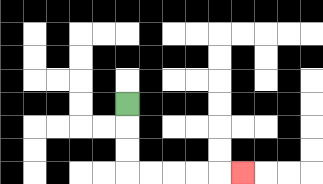{'start': '[5, 4]', 'end': '[10, 7]', 'path_directions': 'D,D,D,R,R,R,R,R', 'path_coordinates': '[[5, 4], [5, 5], [5, 6], [5, 7], [6, 7], [7, 7], [8, 7], [9, 7], [10, 7]]'}